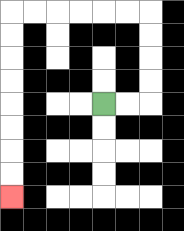{'start': '[4, 4]', 'end': '[0, 8]', 'path_directions': 'R,R,U,U,U,U,L,L,L,L,L,L,D,D,D,D,D,D,D,D', 'path_coordinates': '[[4, 4], [5, 4], [6, 4], [6, 3], [6, 2], [6, 1], [6, 0], [5, 0], [4, 0], [3, 0], [2, 0], [1, 0], [0, 0], [0, 1], [0, 2], [0, 3], [0, 4], [0, 5], [0, 6], [0, 7], [0, 8]]'}